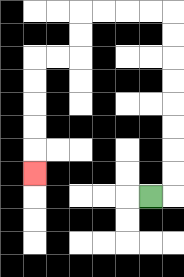{'start': '[6, 8]', 'end': '[1, 7]', 'path_directions': 'R,U,U,U,U,U,U,U,U,L,L,L,L,D,D,L,L,D,D,D,D,D', 'path_coordinates': '[[6, 8], [7, 8], [7, 7], [7, 6], [7, 5], [7, 4], [7, 3], [7, 2], [7, 1], [7, 0], [6, 0], [5, 0], [4, 0], [3, 0], [3, 1], [3, 2], [2, 2], [1, 2], [1, 3], [1, 4], [1, 5], [1, 6], [1, 7]]'}